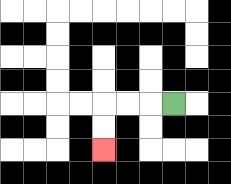{'start': '[7, 4]', 'end': '[4, 6]', 'path_directions': 'L,L,L,D,D', 'path_coordinates': '[[7, 4], [6, 4], [5, 4], [4, 4], [4, 5], [4, 6]]'}